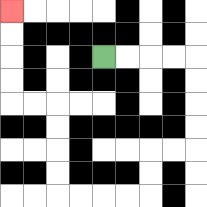{'start': '[4, 2]', 'end': '[0, 0]', 'path_directions': 'R,R,R,R,D,D,D,D,L,L,D,D,L,L,L,L,U,U,U,U,L,L,U,U,U,U', 'path_coordinates': '[[4, 2], [5, 2], [6, 2], [7, 2], [8, 2], [8, 3], [8, 4], [8, 5], [8, 6], [7, 6], [6, 6], [6, 7], [6, 8], [5, 8], [4, 8], [3, 8], [2, 8], [2, 7], [2, 6], [2, 5], [2, 4], [1, 4], [0, 4], [0, 3], [0, 2], [0, 1], [0, 0]]'}